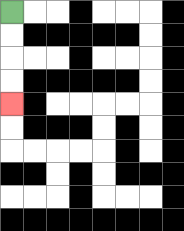{'start': '[0, 0]', 'end': '[0, 4]', 'path_directions': 'D,D,D,D', 'path_coordinates': '[[0, 0], [0, 1], [0, 2], [0, 3], [0, 4]]'}